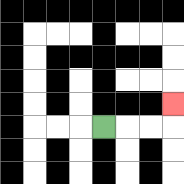{'start': '[4, 5]', 'end': '[7, 4]', 'path_directions': 'R,R,R,U', 'path_coordinates': '[[4, 5], [5, 5], [6, 5], [7, 5], [7, 4]]'}